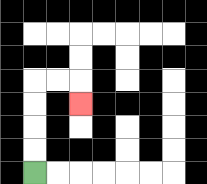{'start': '[1, 7]', 'end': '[3, 4]', 'path_directions': 'U,U,U,U,R,R,D', 'path_coordinates': '[[1, 7], [1, 6], [1, 5], [1, 4], [1, 3], [2, 3], [3, 3], [3, 4]]'}